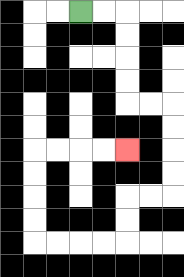{'start': '[3, 0]', 'end': '[5, 6]', 'path_directions': 'R,R,D,D,D,D,R,R,D,D,D,D,L,L,D,D,L,L,L,L,U,U,U,U,R,R,R,R', 'path_coordinates': '[[3, 0], [4, 0], [5, 0], [5, 1], [5, 2], [5, 3], [5, 4], [6, 4], [7, 4], [7, 5], [7, 6], [7, 7], [7, 8], [6, 8], [5, 8], [5, 9], [5, 10], [4, 10], [3, 10], [2, 10], [1, 10], [1, 9], [1, 8], [1, 7], [1, 6], [2, 6], [3, 6], [4, 6], [5, 6]]'}